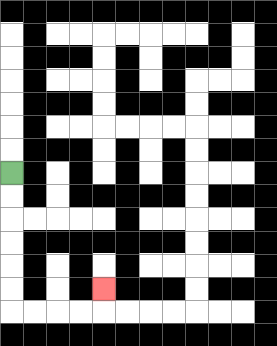{'start': '[0, 7]', 'end': '[4, 12]', 'path_directions': 'D,D,D,D,D,D,R,R,R,R,U', 'path_coordinates': '[[0, 7], [0, 8], [0, 9], [0, 10], [0, 11], [0, 12], [0, 13], [1, 13], [2, 13], [3, 13], [4, 13], [4, 12]]'}